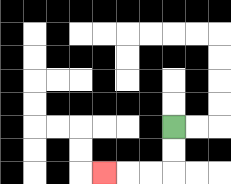{'start': '[7, 5]', 'end': '[4, 7]', 'path_directions': 'D,D,L,L,L', 'path_coordinates': '[[7, 5], [7, 6], [7, 7], [6, 7], [5, 7], [4, 7]]'}